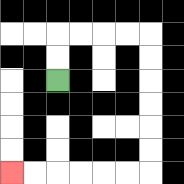{'start': '[2, 3]', 'end': '[0, 7]', 'path_directions': 'U,U,R,R,R,R,D,D,D,D,D,D,L,L,L,L,L,L', 'path_coordinates': '[[2, 3], [2, 2], [2, 1], [3, 1], [4, 1], [5, 1], [6, 1], [6, 2], [6, 3], [6, 4], [6, 5], [6, 6], [6, 7], [5, 7], [4, 7], [3, 7], [2, 7], [1, 7], [0, 7]]'}